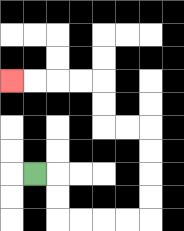{'start': '[1, 7]', 'end': '[0, 3]', 'path_directions': 'R,D,D,R,R,R,R,U,U,U,U,L,L,U,U,L,L,L,L', 'path_coordinates': '[[1, 7], [2, 7], [2, 8], [2, 9], [3, 9], [4, 9], [5, 9], [6, 9], [6, 8], [6, 7], [6, 6], [6, 5], [5, 5], [4, 5], [4, 4], [4, 3], [3, 3], [2, 3], [1, 3], [0, 3]]'}